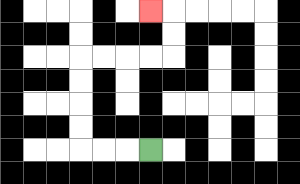{'start': '[6, 6]', 'end': '[6, 0]', 'path_directions': 'L,L,L,U,U,U,U,R,R,R,R,U,U,L', 'path_coordinates': '[[6, 6], [5, 6], [4, 6], [3, 6], [3, 5], [3, 4], [3, 3], [3, 2], [4, 2], [5, 2], [6, 2], [7, 2], [7, 1], [7, 0], [6, 0]]'}